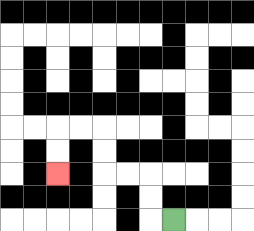{'start': '[7, 9]', 'end': '[2, 7]', 'path_directions': 'L,U,U,L,L,U,U,L,L,D,D', 'path_coordinates': '[[7, 9], [6, 9], [6, 8], [6, 7], [5, 7], [4, 7], [4, 6], [4, 5], [3, 5], [2, 5], [2, 6], [2, 7]]'}